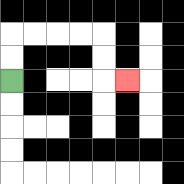{'start': '[0, 3]', 'end': '[5, 3]', 'path_directions': 'U,U,R,R,R,R,D,D,R', 'path_coordinates': '[[0, 3], [0, 2], [0, 1], [1, 1], [2, 1], [3, 1], [4, 1], [4, 2], [4, 3], [5, 3]]'}